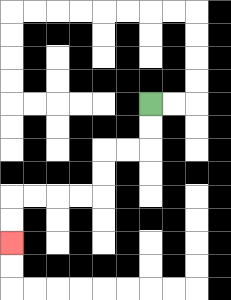{'start': '[6, 4]', 'end': '[0, 10]', 'path_directions': 'D,D,L,L,D,D,L,L,L,L,D,D', 'path_coordinates': '[[6, 4], [6, 5], [6, 6], [5, 6], [4, 6], [4, 7], [4, 8], [3, 8], [2, 8], [1, 8], [0, 8], [0, 9], [0, 10]]'}